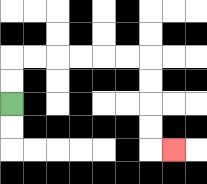{'start': '[0, 4]', 'end': '[7, 6]', 'path_directions': 'U,U,R,R,R,R,R,R,D,D,D,D,R', 'path_coordinates': '[[0, 4], [0, 3], [0, 2], [1, 2], [2, 2], [3, 2], [4, 2], [5, 2], [6, 2], [6, 3], [6, 4], [6, 5], [6, 6], [7, 6]]'}